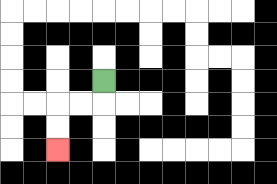{'start': '[4, 3]', 'end': '[2, 6]', 'path_directions': 'D,L,L,D,D', 'path_coordinates': '[[4, 3], [4, 4], [3, 4], [2, 4], [2, 5], [2, 6]]'}